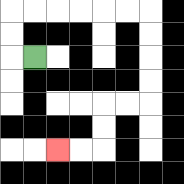{'start': '[1, 2]', 'end': '[2, 6]', 'path_directions': 'L,U,U,R,R,R,R,R,R,D,D,D,D,L,L,D,D,L,L', 'path_coordinates': '[[1, 2], [0, 2], [0, 1], [0, 0], [1, 0], [2, 0], [3, 0], [4, 0], [5, 0], [6, 0], [6, 1], [6, 2], [6, 3], [6, 4], [5, 4], [4, 4], [4, 5], [4, 6], [3, 6], [2, 6]]'}